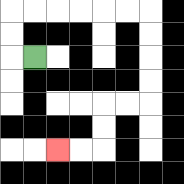{'start': '[1, 2]', 'end': '[2, 6]', 'path_directions': 'L,U,U,R,R,R,R,R,R,D,D,D,D,L,L,D,D,L,L', 'path_coordinates': '[[1, 2], [0, 2], [0, 1], [0, 0], [1, 0], [2, 0], [3, 0], [4, 0], [5, 0], [6, 0], [6, 1], [6, 2], [6, 3], [6, 4], [5, 4], [4, 4], [4, 5], [4, 6], [3, 6], [2, 6]]'}